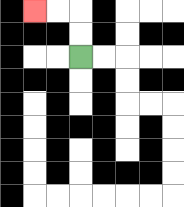{'start': '[3, 2]', 'end': '[1, 0]', 'path_directions': 'U,U,L,L', 'path_coordinates': '[[3, 2], [3, 1], [3, 0], [2, 0], [1, 0]]'}